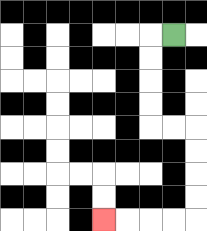{'start': '[7, 1]', 'end': '[4, 9]', 'path_directions': 'L,D,D,D,D,R,R,D,D,D,D,L,L,L,L', 'path_coordinates': '[[7, 1], [6, 1], [6, 2], [6, 3], [6, 4], [6, 5], [7, 5], [8, 5], [8, 6], [8, 7], [8, 8], [8, 9], [7, 9], [6, 9], [5, 9], [4, 9]]'}